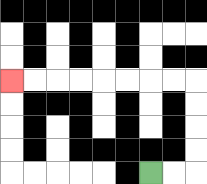{'start': '[6, 7]', 'end': '[0, 3]', 'path_directions': 'R,R,U,U,U,U,L,L,L,L,L,L,L,L', 'path_coordinates': '[[6, 7], [7, 7], [8, 7], [8, 6], [8, 5], [8, 4], [8, 3], [7, 3], [6, 3], [5, 3], [4, 3], [3, 3], [2, 3], [1, 3], [0, 3]]'}